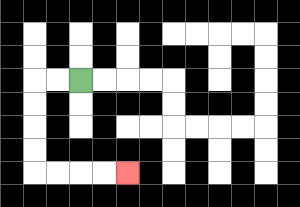{'start': '[3, 3]', 'end': '[5, 7]', 'path_directions': 'L,L,D,D,D,D,R,R,R,R', 'path_coordinates': '[[3, 3], [2, 3], [1, 3], [1, 4], [1, 5], [1, 6], [1, 7], [2, 7], [3, 7], [4, 7], [5, 7]]'}